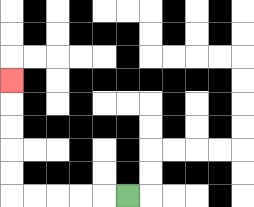{'start': '[5, 8]', 'end': '[0, 3]', 'path_directions': 'L,L,L,L,L,U,U,U,U,U', 'path_coordinates': '[[5, 8], [4, 8], [3, 8], [2, 8], [1, 8], [0, 8], [0, 7], [0, 6], [0, 5], [0, 4], [0, 3]]'}